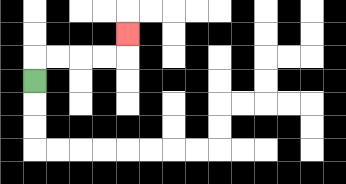{'start': '[1, 3]', 'end': '[5, 1]', 'path_directions': 'U,R,R,R,R,U', 'path_coordinates': '[[1, 3], [1, 2], [2, 2], [3, 2], [4, 2], [5, 2], [5, 1]]'}